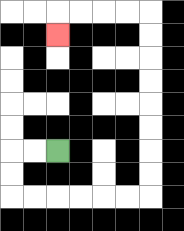{'start': '[2, 6]', 'end': '[2, 1]', 'path_directions': 'L,L,D,D,R,R,R,R,R,R,U,U,U,U,U,U,U,U,L,L,L,L,D', 'path_coordinates': '[[2, 6], [1, 6], [0, 6], [0, 7], [0, 8], [1, 8], [2, 8], [3, 8], [4, 8], [5, 8], [6, 8], [6, 7], [6, 6], [6, 5], [6, 4], [6, 3], [6, 2], [6, 1], [6, 0], [5, 0], [4, 0], [3, 0], [2, 0], [2, 1]]'}